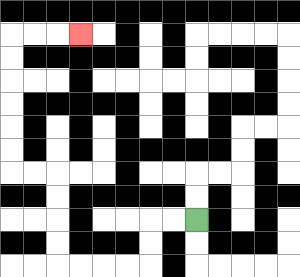{'start': '[8, 9]', 'end': '[3, 1]', 'path_directions': 'L,L,D,D,L,L,L,L,U,U,U,U,L,L,U,U,U,U,U,U,R,R,R', 'path_coordinates': '[[8, 9], [7, 9], [6, 9], [6, 10], [6, 11], [5, 11], [4, 11], [3, 11], [2, 11], [2, 10], [2, 9], [2, 8], [2, 7], [1, 7], [0, 7], [0, 6], [0, 5], [0, 4], [0, 3], [0, 2], [0, 1], [1, 1], [2, 1], [3, 1]]'}